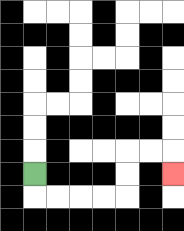{'start': '[1, 7]', 'end': '[7, 7]', 'path_directions': 'D,R,R,R,R,U,U,R,R,D', 'path_coordinates': '[[1, 7], [1, 8], [2, 8], [3, 8], [4, 8], [5, 8], [5, 7], [5, 6], [6, 6], [7, 6], [7, 7]]'}